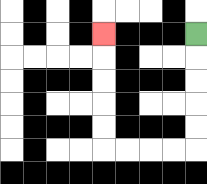{'start': '[8, 1]', 'end': '[4, 1]', 'path_directions': 'D,D,D,D,D,L,L,L,L,U,U,U,U,U', 'path_coordinates': '[[8, 1], [8, 2], [8, 3], [8, 4], [8, 5], [8, 6], [7, 6], [6, 6], [5, 6], [4, 6], [4, 5], [4, 4], [4, 3], [4, 2], [4, 1]]'}